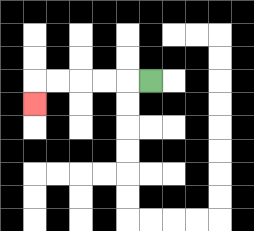{'start': '[6, 3]', 'end': '[1, 4]', 'path_directions': 'L,L,L,L,L,D', 'path_coordinates': '[[6, 3], [5, 3], [4, 3], [3, 3], [2, 3], [1, 3], [1, 4]]'}